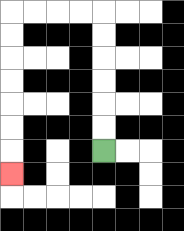{'start': '[4, 6]', 'end': '[0, 7]', 'path_directions': 'U,U,U,U,U,U,L,L,L,L,D,D,D,D,D,D,D', 'path_coordinates': '[[4, 6], [4, 5], [4, 4], [4, 3], [4, 2], [4, 1], [4, 0], [3, 0], [2, 0], [1, 0], [0, 0], [0, 1], [0, 2], [0, 3], [0, 4], [0, 5], [0, 6], [0, 7]]'}